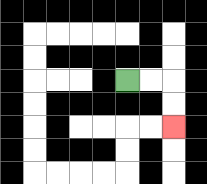{'start': '[5, 3]', 'end': '[7, 5]', 'path_directions': 'R,R,D,D', 'path_coordinates': '[[5, 3], [6, 3], [7, 3], [7, 4], [7, 5]]'}